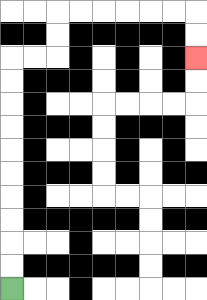{'start': '[0, 12]', 'end': '[8, 2]', 'path_directions': 'U,U,U,U,U,U,U,U,U,U,R,R,U,U,R,R,R,R,R,R,D,D', 'path_coordinates': '[[0, 12], [0, 11], [0, 10], [0, 9], [0, 8], [0, 7], [0, 6], [0, 5], [0, 4], [0, 3], [0, 2], [1, 2], [2, 2], [2, 1], [2, 0], [3, 0], [4, 0], [5, 0], [6, 0], [7, 0], [8, 0], [8, 1], [8, 2]]'}